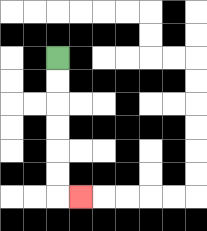{'start': '[2, 2]', 'end': '[3, 8]', 'path_directions': 'D,D,D,D,D,D,R', 'path_coordinates': '[[2, 2], [2, 3], [2, 4], [2, 5], [2, 6], [2, 7], [2, 8], [3, 8]]'}